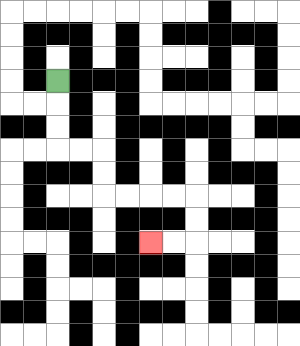{'start': '[2, 3]', 'end': '[6, 10]', 'path_directions': 'D,D,D,R,R,D,D,R,R,R,R,D,D,L,L', 'path_coordinates': '[[2, 3], [2, 4], [2, 5], [2, 6], [3, 6], [4, 6], [4, 7], [4, 8], [5, 8], [6, 8], [7, 8], [8, 8], [8, 9], [8, 10], [7, 10], [6, 10]]'}